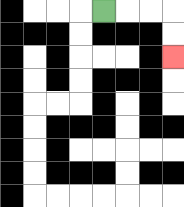{'start': '[4, 0]', 'end': '[7, 2]', 'path_directions': 'R,R,R,D,D', 'path_coordinates': '[[4, 0], [5, 0], [6, 0], [7, 0], [7, 1], [7, 2]]'}